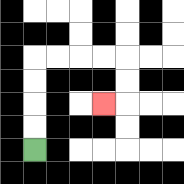{'start': '[1, 6]', 'end': '[4, 4]', 'path_directions': 'U,U,U,U,R,R,R,R,D,D,L', 'path_coordinates': '[[1, 6], [1, 5], [1, 4], [1, 3], [1, 2], [2, 2], [3, 2], [4, 2], [5, 2], [5, 3], [5, 4], [4, 4]]'}